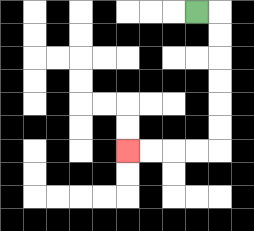{'start': '[8, 0]', 'end': '[5, 6]', 'path_directions': 'R,D,D,D,D,D,D,L,L,L,L', 'path_coordinates': '[[8, 0], [9, 0], [9, 1], [9, 2], [9, 3], [9, 4], [9, 5], [9, 6], [8, 6], [7, 6], [6, 6], [5, 6]]'}